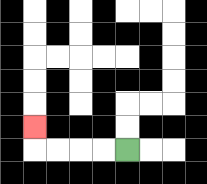{'start': '[5, 6]', 'end': '[1, 5]', 'path_directions': 'L,L,L,L,U', 'path_coordinates': '[[5, 6], [4, 6], [3, 6], [2, 6], [1, 6], [1, 5]]'}